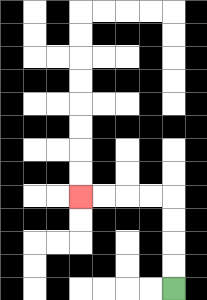{'start': '[7, 12]', 'end': '[3, 8]', 'path_directions': 'U,U,U,U,L,L,L,L', 'path_coordinates': '[[7, 12], [7, 11], [7, 10], [7, 9], [7, 8], [6, 8], [5, 8], [4, 8], [3, 8]]'}